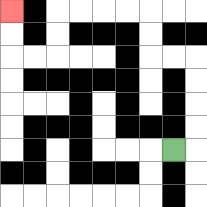{'start': '[7, 6]', 'end': '[0, 0]', 'path_directions': 'R,U,U,U,U,L,L,U,U,L,L,L,L,D,D,L,L,U,U', 'path_coordinates': '[[7, 6], [8, 6], [8, 5], [8, 4], [8, 3], [8, 2], [7, 2], [6, 2], [6, 1], [6, 0], [5, 0], [4, 0], [3, 0], [2, 0], [2, 1], [2, 2], [1, 2], [0, 2], [0, 1], [0, 0]]'}